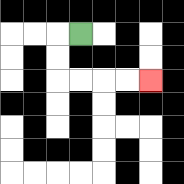{'start': '[3, 1]', 'end': '[6, 3]', 'path_directions': 'L,D,D,R,R,R,R', 'path_coordinates': '[[3, 1], [2, 1], [2, 2], [2, 3], [3, 3], [4, 3], [5, 3], [6, 3]]'}